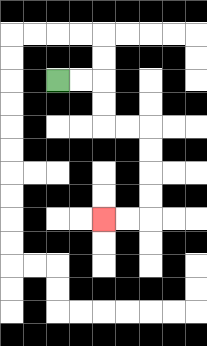{'start': '[2, 3]', 'end': '[4, 9]', 'path_directions': 'R,R,D,D,R,R,D,D,D,D,L,L', 'path_coordinates': '[[2, 3], [3, 3], [4, 3], [4, 4], [4, 5], [5, 5], [6, 5], [6, 6], [6, 7], [6, 8], [6, 9], [5, 9], [4, 9]]'}